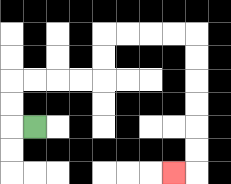{'start': '[1, 5]', 'end': '[7, 7]', 'path_directions': 'L,U,U,R,R,R,R,U,U,R,R,R,R,D,D,D,D,D,D,L', 'path_coordinates': '[[1, 5], [0, 5], [0, 4], [0, 3], [1, 3], [2, 3], [3, 3], [4, 3], [4, 2], [4, 1], [5, 1], [6, 1], [7, 1], [8, 1], [8, 2], [8, 3], [8, 4], [8, 5], [8, 6], [8, 7], [7, 7]]'}